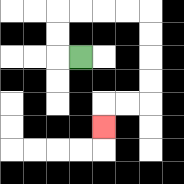{'start': '[3, 2]', 'end': '[4, 5]', 'path_directions': 'L,U,U,R,R,R,R,D,D,D,D,L,L,D', 'path_coordinates': '[[3, 2], [2, 2], [2, 1], [2, 0], [3, 0], [4, 0], [5, 0], [6, 0], [6, 1], [6, 2], [6, 3], [6, 4], [5, 4], [4, 4], [4, 5]]'}